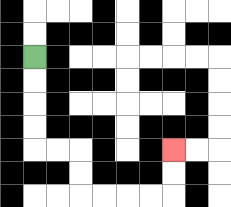{'start': '[1, 2]', 'end': '[7, 6]', 'path_directions': 'D,D,D,D,R,R,D,D,R,R,R,R,U,U', 'path_coordinates': '[[1, 2], [1, 3], [1, 4], [1, 5], [1, 6], [2, 6], [3, 6], [3, 7], [3, 8], [4, 8], [5, 8], [6, 8], [7, 8], [7, 7], [7, 6]]'}